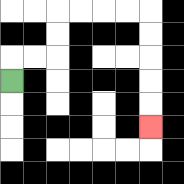{'start': '[0, 3]', 'end': '[6, 5]', 'path_directions': 'U,R,R,U,U,R,R,R,R,D,D,D,D,D', 'path_coordinates': '[[0, 3], [0, 2], [1, 2], [2, 2], [2, 1], [2, 0], [3, 0], [4, 0], [5, 0], [6, 0], [6, 1], [6, 2], [6, 3], [6, 4], [6, 5]]'}